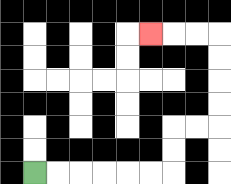{'start': '[1, 7]', 'end': '[6, 1]', 'path_directions': 'R,R,R,R,R,R,U,U,R,R,U,U,U,U,L,L,L', 'path_coordinates': '[[1, 7], [2, 7], [3, 7], [4, 7], [5, 7], [6, 7], [7, 7], [7, 6], [7, 5], [8, 5], [9, 5], [9, 4], [9, 3], [9, 2], [9, 1], [8, 1], [7, 1], [6, 1]]'}